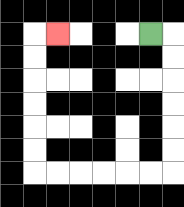{'start': '[6, 1]', 'end': '[2, 1]', 'path_directions': 'R,D,D,D,D,D,D,L,L,L,L,L,L,U,U,U,U,U,U,R', 'path_coordinates': '[[6, 1], [7, 1], [7, 2], [7, 3], [7, 4], [7, 5], [7, 6], [7, 7], [6, 7], [5, 7], [4, 7], [3, 7], [2, 7], [1, 7], [1, 6], [1, 5], [1, 4], [1, 3], [1, 2], [1, 1], [2, 1]]'}